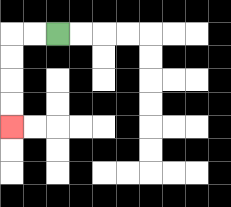{'start': '[2, 1]', 'end': '[0, 5]', 'path_directions': 'L,L,D,D,D,D', 'path_coordinates': '[[2, 1], [1, 1], [0, 1], [0, 2], [0, 3], [0, 4], [0, 5]]'}